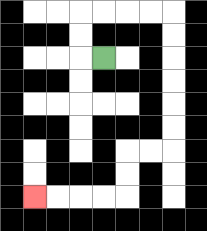{'start': '[4, 2]', 'end': '[1, 8]', 'path_directions': 'L,U,U,R,R,R,R,D,D,D,D,D,D,L,L,D,D,L,L,L,L', 'path_coordinates': '[[4, 2], [3, 2], [3, 1], [3, 0], [4, 0], [5, 0], [6, 0], [7, 0], [7, 1], [7, 2], [7, 3], [7, 4], [7, 5], [7, 6], [6, 6], [5, 6], [5, 7], [5, 8], [4, 8], [3, 8], [2, 8], [1, 8]]'}